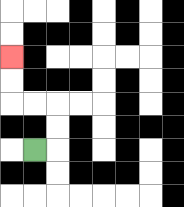{'start': '[1, 6]', 'end': '[0, 2]', 'path_directions': 'R,U,U,L,L,U,U', 'path_coordinates': '[[1, 6], [2, 6], [2, 5], [2, 4], [1, 4], [0, 4], [0, 3], [0, 2]]'}